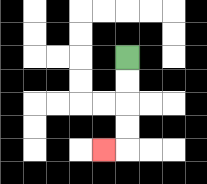{'start': '[5, 2]', 'end': '[4, 6]', 'path_directions': 'D,D,D,D,L', 'path_coordinates': '[[5, 2], [5, 3], [5, 4], [5, 5], [5, 6], [4, 6]]'}